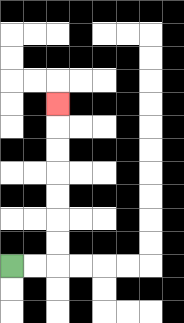{'start': '[0, 11]', 'end': '[2, 4]', 'path_directions': 'R,R,U,U,U,U,U,U,U', 'path_coordinates': '[[0, 11], [1, 11], [2, 11], [2, 10], [2, 9], [2, 8], [2, 7], [2, 6], [2, 5], [2, 4]]'}